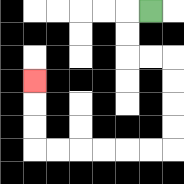{'start': '[6, 0]', 'end': '[1, 3]', 'path_directions': 'L,D,D,R,R,D,D,D,D,L,L,L,L,L,L,U,U,U', 'path_coordinates': '[[6, 0], [5, 0], [5, 1], [5, 2], [6, 2], [7, 2], [7, 3], [7, 4], [7, 5], [7, 6], [6, 6], [5, 6], [4, 6], [3, 6], [2, 6], [1, 6], [1, 5], [1, 4], [1, 3]]'}